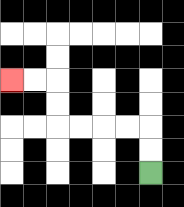{'start': '[6, 7]', 'end': '[0, 3]', 'path_directions': 'U,U,L,L,L,L,U,U,L,L', 'path_coordinates': '[[6, 7], [6, 6], [6, 5], [5, 5], [4, 5], [3, 5], [2, 5], [2, 4], [2, 3], [1, 3], [0, 3]]'}